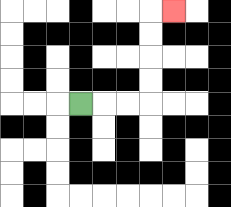{'start': '[3, 4]', 'end': '[7, 0]', 'path_directions': 'R,R,R,U,U,U,U,R', 'path_coordinates': '[[3, 4], [4, 4], [5, 4], [6, 4], [6, 3], [6, 2], [6, 1], [6, 0], [7, 0]]'}